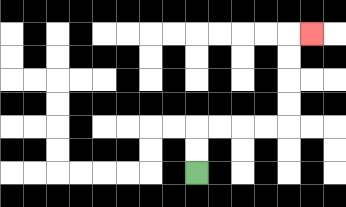{'start': '[8, 7]', 'end': '[13, 1]', 'path_directions': 'U,U,R,R,R,R,U,U,U,U,R', 'path_coordinates': '[[8, 7], [8, 6], [8, 5], [9, 5], [10, 5], [11, 5], [12, 5], [12, 4], [12, 3], [12, 2], [12, 1], [13, 1]]'}